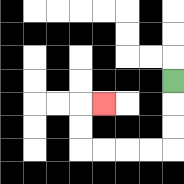{'start': '[7, 3]', 'end': '[4, 4]', 'path_directions': 'D,D,D,L,L,L,L,U,U,R', 'path_coordinates': '[[7, 3], [7, 4], [7, 5], [7, 6], [6, 6], [5, 6], [4, 6], [3, 6], [3, 5], [3, 4], [4, 4]]'}